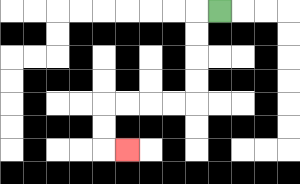{'start': '[9, 0]', 'end': '[5, 6]', 'path_directions': 'L,D,D,D,D,L,L,L,L,D,D,R', 'path_coordinates': '[[9, 0], [8, 0], [8, 1], [8, 2], [8, 3], [8, 4], [7, 4], [6, 4], [5, 4], [4, 4], [4, 5], [4, 6], [5, 6]]'}